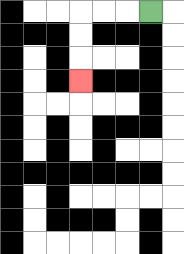{'start': '[6, 0]', 'end': '[3, 3]', 'path_directions': 'L,L,L,D,D,D', 'path_coordinates': '[[6, 0], [5, 0], [4, 0], [3, 0], [3, 1], [3, 2], [3, 3]]'}